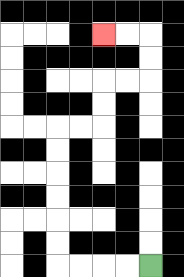{'start': '[6, 11]', 'end': '[4, 1]', 'path_directions': 'L,L,L,L,U,U,U,U,U,U,R,R,U,U,R,R,U,U,L,L', 'path_coordinates': '[[6, 11], [5, 11], [4, 11], [3, 11], [2, 11], [2, 10], [2, 9], [2, 8], [2, 7], [2, 6], [2, 5], [3, 5], [4, 5], [4, 4], [4, 3], [5, 3], [6, 3], [6, 2], [6, 1], [5, 1], [4, 1]]'}